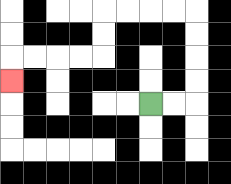{'start': '[6, 4]', 'end': '[0, 3]', 'path_directions': 'R,R,U,U,U,U,L,L,L,L,D,D,L,L,L,L,D', 'path_coordinates': '[[6, 4], [7, 4], [8, 4], [8, 3], [8, 2], [8, 1], [8, 0], [7, 0], [6, 0], [5, 0], [4, 0], [4, 1], [4, 2], [3, 2], [2, 2], [1, 2], [0, 2], [0, 3]]'}